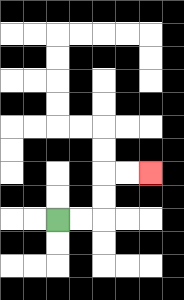{'start': '[2, 9]', 'end': '[6, 7]', 'path_directions': 'R,R,U,U,R,R', 'path_coordinates': '[[2, 9], [3, 9], [4, 9], [4, 8], [4, 7], [5, 7], [6, 7]]'}